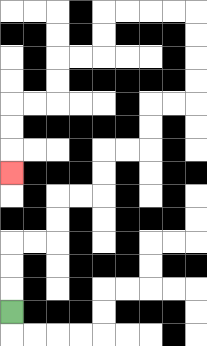{'start': '[0, 13]', 'end': '[0, 7]', 'path_directions': 'U,U,U,R,R,U,U,R,R,U,U,R,R,U,U,R,R,U,U,U,U,L,L,L,L,D,D,L,L,D,D,L,L,D,D,D', 'path_coordinates': '[[0, 13], [0, 12], [0, 11], [0, 10], [1, 10], [2, 10], [2, 9], [2, 8], [3, 8], [4, 8], [4, 7], [4, 6], [5, 6], [6, 6], [6, 5], [6, 4], [7, 4], [8, 4], [8, 3], [8, 2], [8, 1], [8, 0], [7, 0], [6, 0], [5, 0], [4, 0], [4, 1], [4, 2], [3, 2], [2, 2], [2, 3], [2, 4], [1, 4], [0, 4], [0, 5], [0, 6], [0, 7]]'}